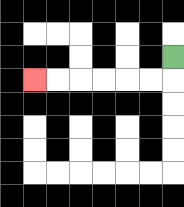{'start': '[7, 2]', 'end': '[1, 3]', 'path_directions': 'D,L,L,L,L,L,L', 'path_coordinates': '[[7, 2], [7, 3], [6, 3], [5, 3], [4, 3], [3, 3], [2, 3], [1, 3]]'}